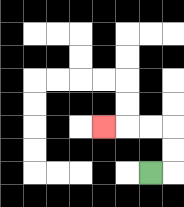{'start': '[6, 7]', 'end': '[4, 5]', 'path_directions': 'R,U,U,L,L,L', 'path_coordinates': '[[6, 7], [7, 7], [7, 6], [7, 5], [6, 5], [5, 5], [4, 5]]'}